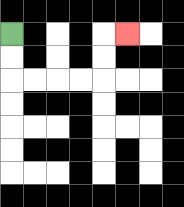{'start': '[0, 1]', 'end': '[5, 1]', 'path_directions': 'D,D,R,R,R,R,U,U,R', 'path_coordinates': '[[0, 1], [0, 2], [0, 3], [1, 3], [2, 3], [3, 3], [4, 3], [4, 2], [4, 1], [5, 1]]'}